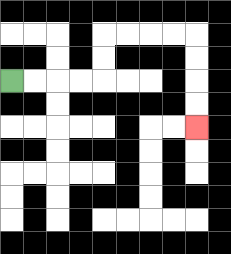{'start': '[0, 3]', 'end': '[8, 5]', 'path_directions': 'R,R,R,R,U,U,R,R,R,R,D,D,D,D', 'path_coordinates': '[[0, 3], [1, 3], [2, 3], [3, 3], [4, 3], [4, 2], [4, 1], [5, 1], [6, 1], [7, 1], [8, 1], [8, 2], [8, 3], [8, 4], [8, 5]]'}